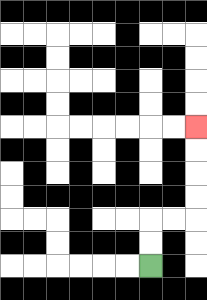{'start': '[6, 11]', 'end': '[8, 5]', 'path_directions': 'U,U,R,R,U,U,U,U', 'path_coordinates': '[[6, 11], [6, 10], [6, 9], [7, 9], [8, 9], [8, 8], [8, 7], [8, 6], [8, 5]]'}